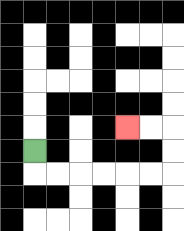{'start': '[1, 6]', 'end': '[5, 5]', 'path_directions': 'D,R,R,R,R,R,R,U,U,L,L', 'path_coordinates': '[[1, 6], [1, 7], [2, 7], [3, 7], [4, 7], [5, 7], [6, 7], [7, 7], [7, 6], [7, 5], [6, 5], [5, 5]]'}